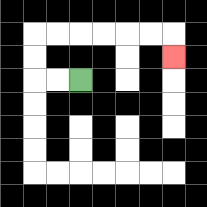{'start': '[3, 3]', 'end': '[7, 2]', 'path_directions': 'L,L,U,U,R,R,R,R,R,R,D', 'path_coordinates': '[[3, 3], [2, 3], [1, 3], [1, 2], [1, 1], [2, 1], [3, 1], [4, 1], [5, 1], [6, 1], [7, 1], [7, 2]]'}